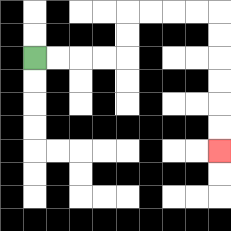{'start': '[1, 2]', 'end': '[9, 6]', 'path_directions': 'R,R,R,R,U,U,R,R,R,R,D,D,D,D,D,D', 'path_coordinates': '[[1, 2], [2, 2], [3, 2], [4, 2], [5, 2], [5, 1], [5, 0], [6, 0], [7, 0], [8, 0], [9, 0], [9, 1], [9, 2], [9, 3], [9, 4], [9, 5], [9, 6]]'}